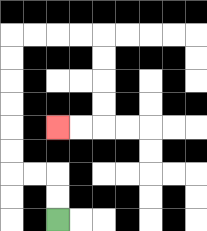{'start': '[2, 9]', 'end': '[2, 5]', 'path_directions': 'U,U,L,L,U,U,U,U,U,U,R,R,R,R,D,D,D,D,L,L', 'path_coordinates': '[[2, 9], [2, 8], [2, 7], [1, 7], [0, 7], [0, 6], [0, 5], [0, 4], [0, 3], [0, 2], [0, 1], [1, 1], [2, 1], [3, 1], [4, 1], [4, 2], [4, 3], [4, 4], [4, 5], [3, 5], [2, 5]]'}